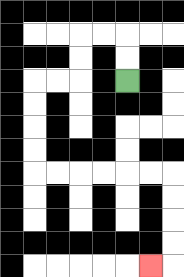{'start': '[5, 3]', 'end': '[6, 11]', 'path_directions': 'U,U,L,L,D,D,L,L,D,D,D,D,R,R,R,R,R,R,D,D,D,D,L', 'path_coordinates': '[[5, 3], [5, 2], [5, 1], [4, 1], [3, 1], [3, 2], [3, 3], [2, 3], [1, 3], [1, 4], [1, 5], [1, 6], [1, 7], [2, 7], [3, 7], [4, 7], [5, 7], [6, 7], [7, 7], [7, 8], [7, 9], [7, 10], [7, 11], [6, 11]]'}